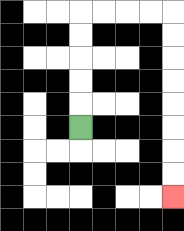{'start': '[3, 5]', 'end': '[7, 8]', 'path_directions': 'U,U,U,U,U,R,R,R,R,D,D,D,D,D,D,D,D', 'path_coordinates': '[[3, 5], [3, 4], [3, 3], [3, 2], [3, 1], [3, 0], [4, 0], [5, 0], [6, 0], [7, 0], [7, 1], [7, 2], [7, 3], [7, 4], [7, 5], [7, 6], [7, 7], [7, 8]]'}